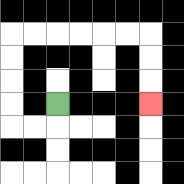{'start': '[2, 4]', 'end': '[6, 4]', 'path_directions': 'D,L,L,U,U,U,U,R,R,R,R,R,R,D,D,D', 'path_coordinates': '[[2, 4], [2, 5], [1, 5], [0, 5], [0, 4], [0, 3], [0, 2], [0, 1], [1, 1], [2, 1], [3, 1], [4, 1], [5, 1], [6, 1], [6, 2], [6, 3], [6, 4]]'}